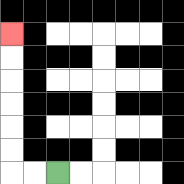{'start': '[2, 7]', 'end': '[0, 1]', 'path_directions': 'L,L,U,U,U,U,U,U', 'path_coordinates': '[[2, 7], [1, 7], [0, 7], [0, 6], [0, 5], [0, 4], [0, 3], [0, 2], [0, 1]]'}